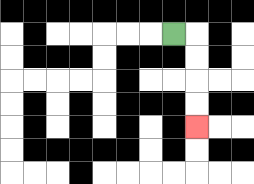{'start': '[7, 1]', 'end': '[8, 5]', 'path_directions': 'R,D,D,D,D', 'path_coordinates': '[[7, 1], [8, 1], [8, 2], [8, 3], [8, 4], [8, 5]]'}